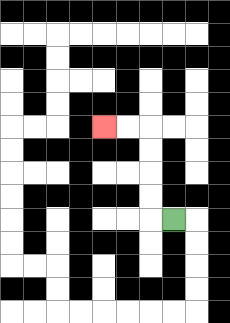{'start': '[7, 9]', 'end': '[4, 5]', 'path_directions': 'L,U,U,U,U,L,L', 'path_coordinates': '[[7, 9], [6, 9], [6, 8], [6, 7], [6, 6], [6, 5], [5, 5], [4, 5]]'}